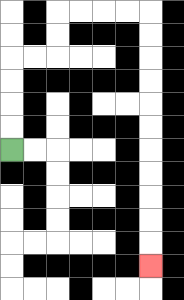{'start': '[0, 6]', 'end': '[6, 11]', 'path_directions': 'U,U,U,U,R,R,U,U,R,R,R,R,D,D,D,D,D,D,D,D,D,D,D', 'path_coordinates': '[[0, 6], [0, 5], [0, 4], [0, 3], [0, 2], [1, 2], [2, 2], [2, 1], [2, 0], [3, 0], [4, 0], [5, 0], [6, 0], [6, 1], [6, 2], [6, 3], [6, 4], [6, 5], [6, 6], [6, 7], [6, 8], [6, 9], [6, 10], [6, 11]]'}